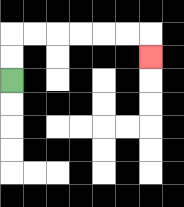{'start': '[0, 3]', 'end': '[6, 2]', 'path_directions': 'U,U,R,R,R,R,R,R,D', 'path_coordinates': '[[0, 3], [0, 2], [0, 1], [1, 1], [2, 1], [3, 1], [4, 1], [5, 1], [6, 1], [6, 2]]'}